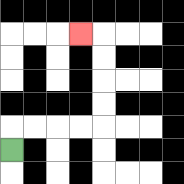{'start': '[0, 6]', 'end': '[3, 1]', 'path_directions': 'U,R,R,R,R,U,U,U,U,L', 'path_coordinates': '[[0, 6], [0, 5], [1, 5], [2, 5], [3, 5], [4, 5], [4, 4], [4, 3], [4, 2], [4, 1], [3, 1]]'}